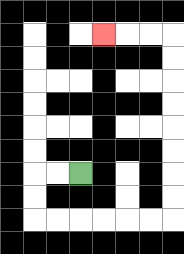{'start': '[3, 7]', 'end': '[4, 1]', 'path_directions': 'L,L,D,D,R,R,R,R,R,R,U,U,U,U,U,U,U,U,L,L,L', 'path_coordinates': '[[3, 7], [2, 7], [1, 7], [1, 8], [1, 9], [2, 9], [3, 9], [4, 9], [5, 9], [6, 9], [7, 9], [7, 8], [7, 7], [7, 6], [7, 5], [7, 4], [7, 3], [7, 2], [7, 1], [6, 1], [5, 1], [4, 1]]'}